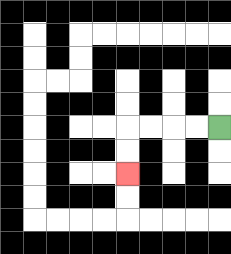{'start': '[9, 5]', 'end': '[5, 7]', 'path_directions': 'L,L,L,L,D,D', 'path_coordinates': '[[9, 5], [8, 5], [7, 5], [6, 5], [5, 5], [5, 6], [5, 7]]'}